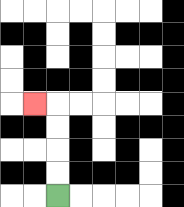{'start': '[2, 8]', 'end': '[1, 4]', 'path_directions': 'U,U,U,U,L', 'path_coordinates': '[[2, 8], [2, 7], [2, 6], [2, 5], [2, 4], [1, 4]]'}